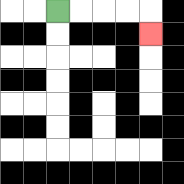{'start': '[2, 0]', 'end': '[6, 1]', 'path_directions': 'R,R,R,R,D', 'path_coordinates': '[[2, 0], [3, 0], [4, 0], [5, 0], [6, 0], [6, 1]]'}